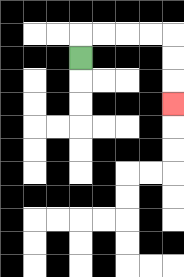{'start': '[3, 2]', 'end': '[7, 4]', 'path_directions': 'U,R,R,R,R,D,D,D', 'path_coordinates': '[[3, 2], [3, 1], [4, 1], [5, 1], [6, 1], [7, 1], [7, 2], [7, 3], [7, 4]]'}